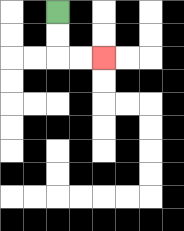{'start': '[2, 0]', 'end': '[4, 2]', 'path_directions': 'D,D,R,R', 'path_coordinates': '[[2, 0], [2, 1], [2, 2], [3, 2], [4, 2]]'}